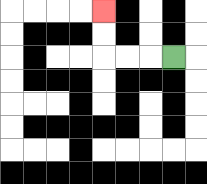{'start': '[7, 2]', 'end': '[4, 0]', 'path_directions': 'L,L,L,U,U', 'path_coordinates': '[[7, 2], [6, 2], [5, 2], [4, 2], [4, 1], [4, 0]]'}